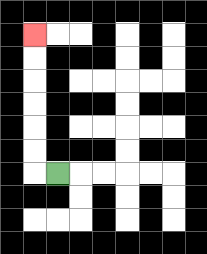{'start': '[2, 7]', 'end': '[1, 1]', 'path_directions': 'L,U,U,U,U,U,U', 'path_coordinates': '[[2, 7], [1, 7], [1, 6], [1, 5], [1, 4], [1, 3], [1, 2], [1, 1]]'}